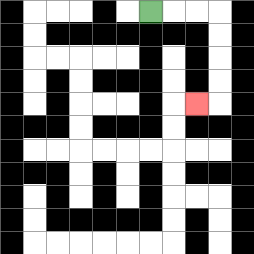{'start': '[6, 0]', 'end': '[8, 4]', 'path_directions': 'R,R,R,D,D,D,D,L', 'path_coordinates': '[[6, 0], [7, 0], [8, 0], [9, 0], [9, 1], [9, 2], [9, 3], [9, 4], [8, 4]]'}